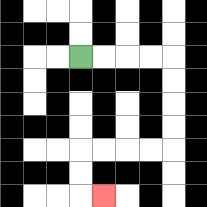{'start': '[3, 2]', 'end': '[4, 8]', 'path_directions': 'R,R,R,R,D,D,D,D,L,L,L,L,D,D,R', 'path_coordinates': '[[3, 2], [4, 2], [5, 2], [6, 2], [7, 2], [7, 3], [7, 4], [7, 5], [7, 6], [6, 6], [5, 6], [4, 6], [3, 6], [3, 7], [3, 8], [4, 8]]'}